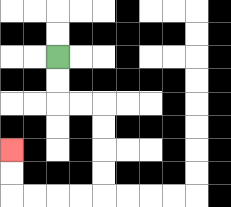{'start': '[2, 2]', 'end': '[0, 6]', 'path_directions': 'D,D,R,R,D,D,D,D,L,L,L,L,U,U', 'path_coordinates': '[[2, 2], [2, 3], [2, 4], [3, 4], [4, 4], [4, 5], [4, 6], [4, 7], [4, 8], [3, 8], [2, 8], [1, 8], [0, 8], [0, 7], [0, 6]]'}